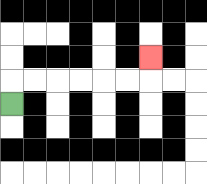{'start': '[0, 4]', 'end': '[6, 2]', 'path_directions': 'U,R,R,R,R,R,R,U', 'path_coordinates': '[[0, 4], [0, 3], [1, 3], [2, 3], [3, 3], [4, 3], [5, 3], [6, 3], [6, 2]]'}